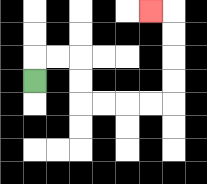{'start': '[1, 3]', 'end': '[6, 0]', 'path_directions': 'U,R,R,D,D,R,R,R,R,U,U,U,U,L', 'path_coordinates': '[[1, 3], [1, 2], [2, 2], [3, 2], [3, 3], [3, 4], [4, 4], [5, 4], [6, 4], [7, 4], [7, 3], [7, 2], [7, 1], [7, 0], [6, 0]]'}